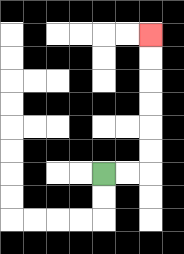{'start': '[4, 7]', 'end': '[6, 1]', 'path_directions': 'R,R,U,U,U,U,U,U', 'path_coordinates': '[[4, 7], [5, 7], [6, 7], [6, 6], [6, 5], [6, 4], [6, 3], [6, 2], [6, 1]]'}